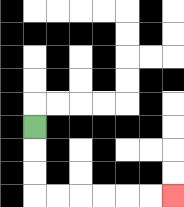{'start': '[1, 5]', 'end': '[7, 8]', 'path_directions': 'D,D,D,R,R,R,R,R,R', 'path_coordinates': '[[1, 5], [1, 6], [1, 7], [1, 8], [2, 8], [3, 8], [4, 8], [5, 8], [6, 8], [7, 8]]'}